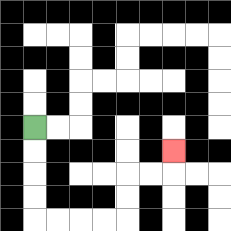{'start': '[1, 5]', 'end': '[7, 6]', 'path_directions': 'D,D,D,D,R,R,R,R,U,U,R,R,U', 'path_coordinates': '[[1, 5], [1, 6], [1, 7], [1, 8], [1, 9], [2, 9], [3, 9], [4, 9], [5, 9], [5, 8], [5, 7], [6, 7], [7, 7], [7, 6]]'}